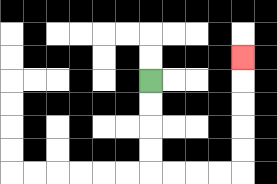{'start': '[6, 3]', 'end': '[10, 2]', 'path_directions': 'D,D,D,D,R,R,R,R,U,U,U,U,U', 'path_coordinates': '[[6, 3], [6, 4], [6, 5], [6, 6], [6, 7], [7, 7], [8, 7], [9, 7], [10, 7], [10, 6], [10, 5], [10, 4], [10, 3], [10, 2]]'}